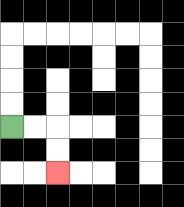{'start': '[0, 5]', 'end': '[2, 7]', 'path_directions': 'R,R,D,D', 'path_coordinates': '[[0, 5], [1, 5], [2, 5], [2, 6], [2, 7]]'}